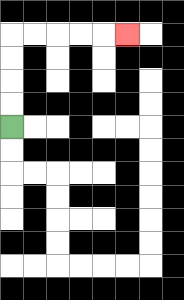{'start': '[0, 5]', 'end': '[5, 1]', 'path_directions': 'U,U,U,U,R,R,R,R,R', 'path_coordinates': '[[0, 5], [0, 4], [0, 3], [0, 2], [0, 1], [1, 1], [2, 1], [3, 1], [4, 1], [5, 1]]'}